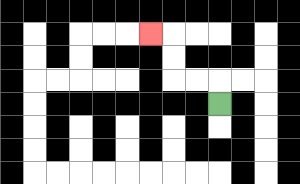{'start': '[9, 4]', 'end': '[6, 1]', 'path_directions': 'U,L,L,U,U,L', 'path_coordinates': '[[9, 4], [9, 3], [8, 3], [7, 3], [7, 2], [7, 1], [6, 1]]'}